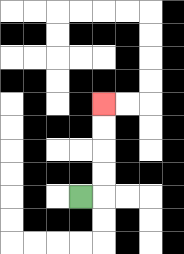{'start': '[3, 8]', 'end': '[4, 4]', 'path_directions': 'R,U,U,U,U', 'path_coordinates': '[[3, 8], [4, 8], [4, 7], [4, 6], [4, 5], [4, 4]]'}